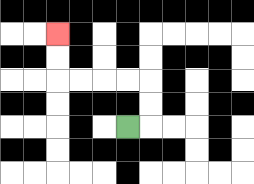{'start': '[5, 5]', 'end': '[2, 1]', 'path_directions': 'R,U,U,L,L,L,L,U,U', 'path_coordinates': '[[5, 5], [6, 5], [6, 4], [6, 3], [5, 3], [4, 3], [3, 3], [2, 3], [2, 2], [2, 1]]'}